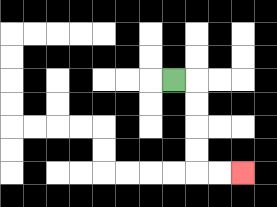{'start': '[7, 3]', 'end': '[10, 7]', 'path_directions': 'R,D,D,D,D,R,R', 'path_coordinates': '[[7, 3], [8, 3], [8, 4], [8, 5], [8, 6], [8, 7], [9, 7], [10, 7]]'}